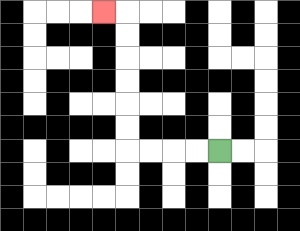{'start': '[9, 6]', 'end': '[4, 0]', 'path_directions': 'L,L,L,L,U,U,U,U,U,U,L', 'path_coordinates': '[[9, 6], [8, 6], [7, 6], [6, 6], [5, 6], [5, 5], [5, 4], [5, 3], [5, 2], [5, 1], [5, 0], [4, 0]]'}